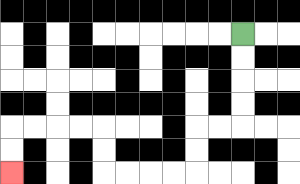{'start': '[10, 1]', 'end': '[0, 7]', 'path_directions': 'D,D,D,D,L,L,D,D,L,L,L,L,U,U,L,L,L,L,D,D', 'path_coordinates': '[[10, 1], [10, 2], [10, 3], [10, 4], [10, 5], [9, 5], [8, 5], [8, 6], [8, 7], [7, 7], [6, 7], [5, 7], [4, 7], [4, 6], [4, 5], [3, 5], [2, 5], [1, 5], [0, 5], [0, 6], [0, 7]]'}